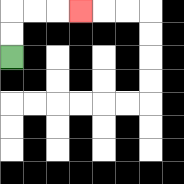{'start': '[0, 2]', 'end': '[3, 0]', 'path_directions': 'U,U,R,R,R', 'path_coordinates': '[[0, 2], [0, 1], [0, 0], [1, 0], [2, 0], [3, 0]]'}